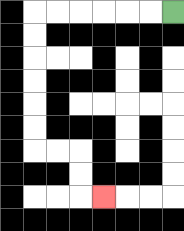{'start': '[7, 0]', 'end': '[4, 8]', 'path_directions': 'L,L,L,L,L,L,D,D,D,D,D,D,R,R,D,D,R', 'path_coordinates': '[[7, 0], [6, 0], [5, 0], [4, 0], [3, 0], [2, 0], [1, 0], [1, 1], [1, 2], [1, 3], [1, 4], [1, 5], [1, 6], [2, 6], [3, 6], [3, 7], [3, 8], [4, 8]]'}